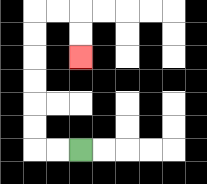{'start': '[3, 6]', 'end': '[3, 2]', 'path_directions': 'L,L,U,U,U,U,U,U,R,R,D,D', 'path_coordinates': '[[3, 6], [2, 6], [1, 6], [1, 5], [1, 4], [1, 3], [1, 2], [1, 1], [1, 0], [2, 0], [3, 0], [3, 1], [3, 2]]'}